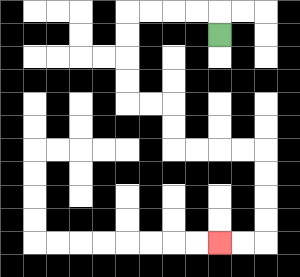{'start': '[9, 1]', 'end': '[9, 10]', 'path_directions': 'U,L,L,L,L,D,D,D,D,R,R,D,D,R,R,R,R,D,D,D,D,L,L', 'path_coordinates': '[[9, 1], [9, 0], [8, 0], [7, 0], [6, 0], [5, 0], [5, 1], [5, 2], [5, 3], [5, 4], [6, 4], [7, 4], [7, 5], [7, 6], [8, 6], [9, 6], [10, 6], [11, 6], [11, 7], [11, 8], [11, 9], [11, 10], [10, 10], [9, 10]]'}